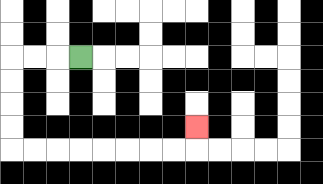{'start': '[3, 2]', 'end': '[8, 5]', 'path_directions': 'L,L,L,D,D,D,D,R,R,R,R,R,R,R,R,U', 'path_coordinates': '[[3, 2], [2, 2], [1, 2], [0, 2], [0, 3], [0, 4], [0, 5], [0, 6], [1, 6], [2, 6], [3, 6], [4, 6], [5, 6], [6, 6], [7, 6], [8, 6], [8, 5]]'}